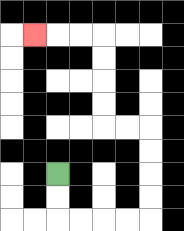{'start': '[2, 7]', 'end': '[1, 1]', 'path_directions': 'D,D,R,R,R,R,U,U,U,U,L,L,U,U,U,U,L,L,L', 'path_coordinates': '[[2, 7], [2, 8], [2, 9], [3, 9], [4, 9], [5, 9], [6, 9], [6, 8], [6, 7], [6, 6], [6, 5], [5, 5], [4, 5], [4, 4], [4, 3], [4, 2], [4, 1], [3, 1], [2, 1], [1, 1]]'}